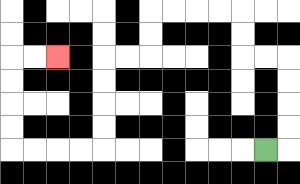{'start': '[11, 6]', 'end': '[2, 2]', 'path_directions': 'R,U,U,U,U,L,L,U,U,L,L,L,L,D,D,L,L,D,D,D,D,L,L,L,L,U,U,U,U,R,R', 'path_coordinates': '[[11, 6], [12, 6], [12, 5], [12, 4], [12, 3], [12, 2], [11, 2], [10, 2], [10, 1], [10, 0], [9, 0], [8, 0], [7, 0], [6, 0], [6, 1], [6, 2], [5, 2], [4, 2], [4, 3], [4, 4], [4, 5], [4, 6], [3, 6], [2, 6], [1, 6], [0, 6], [0, 5], [0, 4], [0, 3], [0, 2], [1, 2], [2, 2]]'}